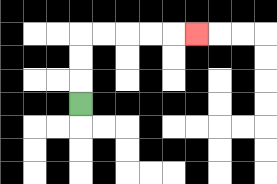{'start': '[3, 4]', 'end': '[8, 1]', 'path_directions': 'U,U,U,R,R,R,R,R', 'path_coordinates': '[[3, 4], [3, 3], [3, 2], [3, 1], [4, 1], [5, 1], [6, 1], [7, 1], [8, 1]]'}